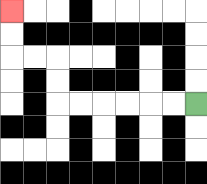{'start': '[8, 4]', 'end': '[0, 0]', 'path_directions': 'L,L,L,L,L,L,U,U,L,L,U,U', 'path_coordinates': '[[8, 4], [7, 4], [6, 4], [5, 4], [4, 4], [3, 4], [2, 4], [2, 3], [2, 2], [1, 2], [0, 2], [0, 1], [0, 0]]'}